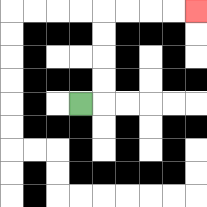{'start': '[3, 4]', 'end': '[8, 0]', 'path_directions': 'R,U,U,U,U,R,R,R,R', 'path_coordinates': '[[3, 4], [4, 4], [4, 3], [4, 2], [4, 1], [4, 0], [5, 0], [6, 0], [7, 0], [8, 0]]'}